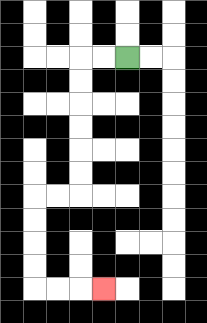{'start': '[5, 2]', 'end': '[4, 12]', 'path_directions': 'L,L,D,D,D,D,D,D,L,L,D,D,D,D,R,R,R', 'path_coordinates': '[[5, 2], [4, 2], [3, 2], [3, 3], [3, 4], [3, 5], [3, 6], [3, 7], [3, 8], [2, 8], [1, 8], [1, 9], [1, 10], [1, 11], [1, 12], [2, 12], [3, 12], [4, 12]]'}